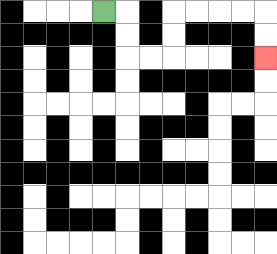{'start': '[4, 0]', 'end': '[11, 2]', 'path_directions': 'R,D,D,R,R,U,U,R,R,R,R,D,D', 'path_coordinates': '[[4, 0], [5, 0], [5, 1], [5, 2], [6, 2], [7, 2], [7, 1], [7, 0], [8, 0], [9, 0], [10, 0], [11, 0], [11, 1], [11, 2]]'}